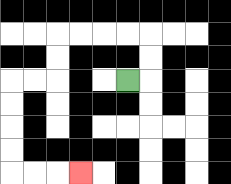{'start': '[5, 3]', 'end': '[3, 7]', 'path_directions': 'R,U,U,L,L,L,L,D,D,L,L,D,D,D,D,R,R,R', 'path_coordinates': '[[5, 3], [6, 3], [6, 2], [6, 1], [5, 1], [4, 1], [3, 1], [2, 1], [2, 2], [2, 3], [1, 3], [0, 3], [0, 4], [0, 5], [0, 6], [0, 7], [1, 7], [2, 7], [3, 7]]'}